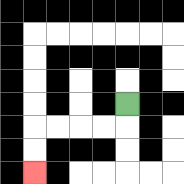{'start': '[5, 4]', 'end': '[1, 7]', 'path_directions': 'D,L,L,L,L,D,D', 'path_coordinates': '[[5, 4], [5, 5], [4, 5], [3, 5], [2, 5], [1, 5], [1, 6], [1, 7]]'}